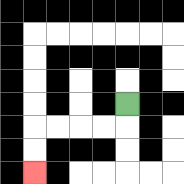{'start': '[5, 4]', 'end': '[1, 7]', 'path_directions': 'D,L,L,L,L,D,D', 'path_coordinates': '[[5, 4], [5, 5], [4, 5], [3, 5], [2, 5], [1, 5], [1, 6], [1, 7]]'}